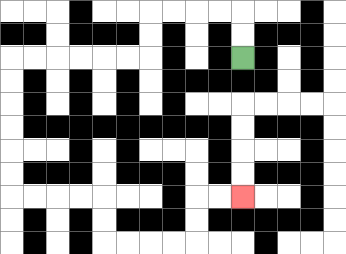{'start': '[10, 2]', 'end': '[10, 8]', 'path_directions': 'U,U,L,L,L,L,D,D,L,L,L,L,L,L,D,D,D,D,D,D,R,R,R,R,D,D,R,R,R,R,U,U,R,R', 'path_coordinates': '[[10, 2], [10, 1], [10, 0], [9, 0], [8, 0], [7, 0], [6, 0], [6, 1], [6, 2], [5, 2], [4, 2], [3, 2], [2, 2], [1, 2], [0, 2], [0, 3], [0, 4], [0, 5], [0, 6], [0, 7], [0, 8], [1, 8], [2, 8], [3, 8], [4, 8], [4, 9], [4, 10], [5, 10], [6, 10], [7, 10], [8, 10], [8, 9], [8, 8], [9, 8], [10, 8]]'}